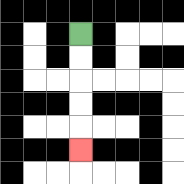{'start': '[3, 1]', 'end': '[3, 6]', 'path_directions': 'D,D,D,D,D', 'path_coordinates': '[[3, 1], [3, 2], [3, 3], [3, 4], [3, 5], [3, 6]]'}